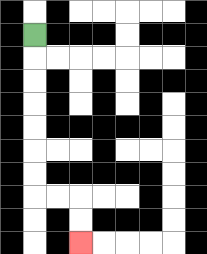{'start': '[1, 1]', 'end': '[3, 10]', 'path_directions': 'D,D,D,D,D,D,D,R,R,D,D', 'path_coordinates': '[[1, 1], [1, 2], [1, 3], [1, 4], [1, 5], [1, 6], [1, 7], [1, 8], [2, 8], [3, 8], [3, 9], [3, 10]]'}